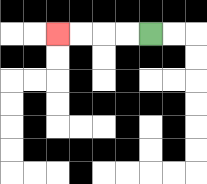{'start': '[6, 1]', 'end': '[2, 1]', 'path_directions': 'L,L,L,L', 'path_coordinates': '[[6, 1], [5, 1], [4, 1], [3, 1], [2, 1]]'}